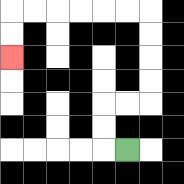{'start': '[5, 6]', 'end': '[0, 2]', 'path_directions': 'L,U,U,R,R,U,U,U,U,L,L,L,L,L,L,D,D', 'path_coordinates': '[[5, 6], [4, 6], [4, 5], [4, 4], [5, 4], [6, 4], [6, 3], [6, 2], [6, 1], [6, 0], [5, 0], [4, 0], [3, 0], [2, 0], [1, 0], [0, 0], [0, 1], [0, 2]]'}